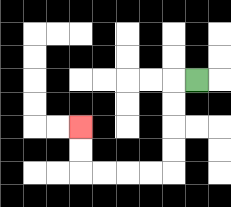{'start': '[8, 3]', 'end': '[3, 5]', 'path_directions': 'L,D,D,D,D,L,L,L,L,U,U', 'path_coordinates': '[[8, 3], [7, 3], [7, 4], [7, 5], [7, 6], [7, 7], [6, 7], [5, 7], [4, 7], [3, 7], [3, 6], [3, 5]]'}